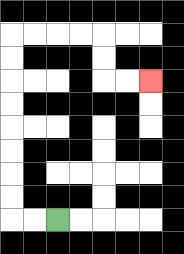{'start': '[2, 9]', 'end': '[6, 3]', 'path_directions': 'L,L,U,U,U,U,U,U,U,U,R,R,R,R,D,D,R,R', 'path_coordinates': '[[2, 9], [1, 9], [0, 9], [0, 8], [0, 7], [0, 6], [0, 5], [0, 4], [0, 3], [0, 2], [0, 1], [1, 1], [2, 1], [3, 1], [4, 1], [4, 2], [4, 3], [5, 3], [6, 3]]'}